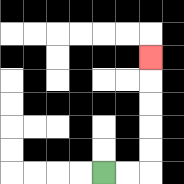{'start': '[4, 7]', 'end': '[6, 2]', 'path_directions': 'R,R,U,U,U,U,U', 'path_coordinates': '[[4, 7], [5, 7], [6, 7], [6, 6], [6, 5], [6, 4], [6, 3], [6, 2]]'}